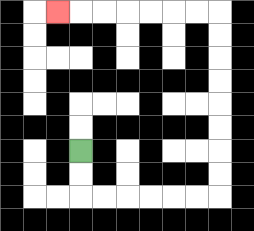{'start': '[3, 6]', 'end': '[2, 0]', 'path_directions': 'D,D,R,R,R,R,R,R,U,U,U,U,U,U,U,U,L,L,L,L,L,L,L', 'path_coordinates': '[[3, 6], [3, 7], [3, 8], [4, 8], [5, 8], [6, 8], [7, 8], [8, 8], [9, 8], [9, 7], [9, 6], [9, 5], [9, 4], [9, 3], [9, 2], [9, 1], [9, 0], [8, 0], [7, 0], [6, 0], [5, 0], [4, 0], [3, 0], [2, 0]]'}